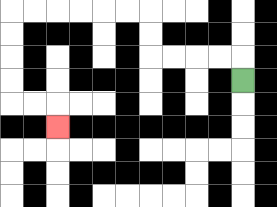{'start': '[10, 3]', 'end': '[2, 5]', 'path_directions': 'U,L,L,L,L,U,U,L,L,L,L,L,L,D,D,D,D,R,R,D', 'path_coordinates': '[[10, 3], [10, 2], [9, 2], [8, 2], [7, 2], [6, 2], [6, 1], [6, 0], [5, 0], [4, 0], [3, 0], [2, 0], [1, 0], [0, 0], [0, 1], [0, 2], [0, 3], [0, 4], [1, 4], [2, 4], [2, 5]]'}